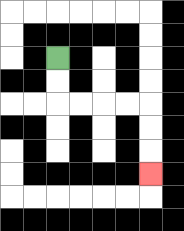{'start': '[2, 2]', 'end': '[6, 7]', 'path_directions': 'D,D,R,R,R,R,D,D,D', 'path_coordinates': '[[2, 2], [2, 3], [2, 4], [3, 4], [4, 4], [5, 4], [6, 4], [6, 5], [6, 6], [6, 7]]'}